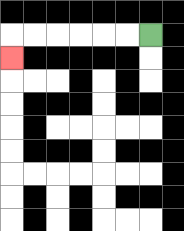{'start': '[6, 1]', 'end': '[0, 2]', 'path_directions': 'L,L,L,L,L,L,D', 'path_coordinates': '[[6, 1], [5, 1], [4, 1], [3, 1], [2, 1], [1, 1], [0, 1], [0, 2]]'}